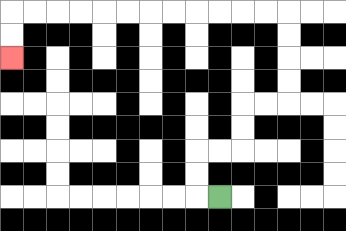{'start': '[9, 8]', 'end': '[0, 2]', 'path_directions': 'L,U,U,R,R,U,U,R,R,U,U,U,U,L,L,L,L,L,L,L,L,L,L,L,L,D,D', 'path_coordinates': '[[9, 8], [8, 8], [8, 7], [8, 6], [9, 6], [10, 6], [10, 5], [10, 4], [11, 4], [12, 4], [12, 3], [12, 2], [12, 1], [12, 0], [11, 0], [10, 0], [9, 0], [8, 0], [7, 0], [6, 0], [5, 0], [4, 0], [3, 0], [2, 0], [1, 0], [0, 0], [0, 1], [0, 2]]'}